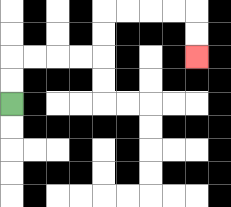{'start': '[0, 4]', 'end': '[8, 2]', 'path_directions': 'U,U,R,R,R,R,U,U,R,R,R,R,D,D', 'path_coordinates': '[[0, 4], [0, 3], [0, 2], [1, 2], [2, 2], [3, 2], [4, 2], [4, 1], [4, 0], [5, 0], [6, 0], [7, 0], [8, 0], [8, 1], [8, 2]]'}